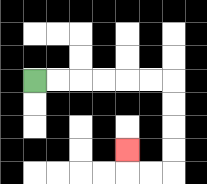{'start': '[1, 3]', 'end': '[5, 6]', 'path_directions': 'R,R,R,R,R,R,D,D,D,D,L,L,U', 'path_coordinates': '[[1, 3], [2, 3], [3, 3], [4, 3], [5, 3], [6, 3], [7, 3], [7, 4], [7, 5], [7, 6], [7, 7], [6, 7], [5, 7], [5, 6]]'}